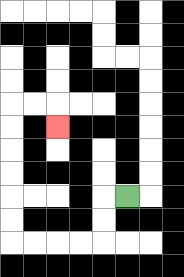{'start': '[5, 8]', 'end': '[2, 5]', 'path_directions': 'L,D,D,L,L,L,L,U,U,U,U,U,U,R,R,D', 'path_coordinates': '[[5, 8], [4, 8], [4, 9], [4, 10], [3, 10], [2, 10], [1, 10], [0, 10], [0, 9], [0, 8], [0, 7], [0, 6], [0, 5], [0, 4], [1, 4], [2, 4], [2, 5]]'}